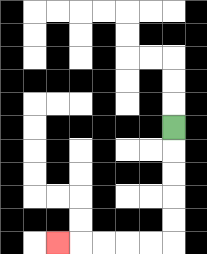{'start': '[7, 5]', 'end': '[2, 10]', 'path_directions': 'D,D,D,D,D,L,L,L,L,L', 'path_coordinates': '[[7, 5], [7, 6], [7, 7], [7, 8], [7, 9], [7, 10], [6, 10], [5, 10], [4, 10], [3, 10], [2, 10]]'}